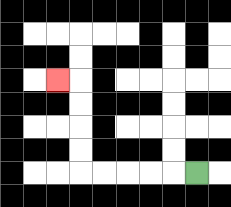{'start': '[8, 7]', 'end': '[2, 3]', 'path_directions': 'L,L,L,L,L,U,U,U,U,L', 'path_coordinates': '[[8, 7], [7, 7], [6, 7], [5, 7], [4, 7], [3, 7], [3, 6], [3, 5], [3, 4], [3, 3], [2, 3]]'}